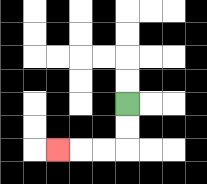{'start': '[5, 4]', 'end': '[2, 6]', 'path_directions': 'D,D,L,L,L', 'path_coordinates': '[[5, 4], [5, 5], [5, 6], [4, 6], [3, 6], [2, 6]]'}